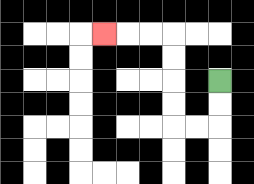{'start': '[9, 3]', 'end': '[4, 1]', 'path_directions': 'D,D,L,L,U,U,U,U,L,L,L', 'path_coordinates': '[[9, 3], [9, 4], [9, 5], [8, 5], [7, 5], [7, 4], [7, 3], [7, 2], [7, 1], [6, 1], [5, 1], [4, 1]]'}